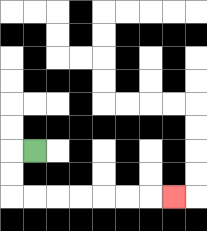{'start': '[1, 6]', 'end': '[7, 8]', 'path_directions': 'L,D,D,R,R,R,R,R,R,R', 'path_coordinates': '[[1, 6], [0, 6], [0, 7], [0, 8], [1, 8], [2, 8], [3, 8], [4, 8], [5, 8], [6, 8], [7, 8]]'}